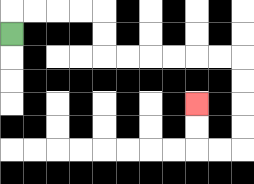{'start': '[0, 1]', 'end': '[8, 4]', 'path_directions': 'U,R,R,R,R,D,D,R,R,R,R,R,R,D,D,D,D,L,L,U,U', 'path_coordinates': '[[0, 1], [0, 0], [1, 0], [2, 0], [3, 0], [4, 0], [4, 1], [4, 2], [5, 2], [6, 2], [7, 2], [8, 2], [9, 2], [10, 2], [10, 3], [10, 4], [10, 5], [10, 6], [9, 6], [8, 6], [8, 5], [8, 4]]'}